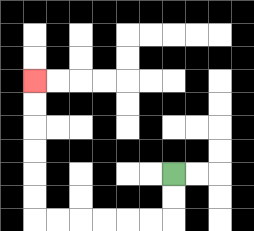{'start': '[7, 7]', 'end': '[1, 3]', 'path_directions': 'D,D,L,L,L,L,L,L,U,U,U,U,U,U', 'path_coordinates': '[[7, 7], [7, 8], [7, 9], [6, 9], [5, 9], [4, 9], [3, 9], [2, 9], [1, 9], [1, 8], [1, 7], [1, 6], [1, 5], [1, 4], [1, 3]]'}